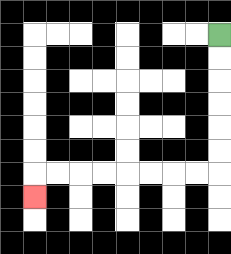{'start': '[9, 1]', 'end': '[1, 8]', 'path_directions': 'D,D,D,D,D,D,L,L,L,L,L,L,L,L,D', 'path_coordinates': '[[9, 1], [9, 2], [9, 3], [9, 4], [9, 5], [9, 6], [9, 7], [8, 7], [7, 7], [6, 7], [5, 7], [4, 7], [3, 7], [2, 7], [1, 7], [1, 8]]'}